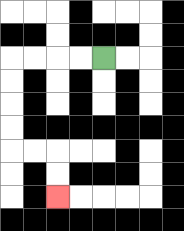{'start': '[4, 2]', 'end': '[2, 8]', 'path_directions': 'L,L,L,L,D,D,D,D,R,R,D,D', 'path_coordinates': '[[4, 2], [3, 2], [2, 2], [1, 2], [0, 2], [0, 3], [0, 4], [0, 5], [0, 6], [1, 6], [2, 6], [2, 7], [2, 8]]'}